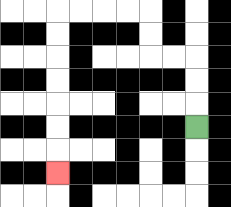{'start': '[8, 5]', 'end': '[2, 7]', 'path_directions': 'U,U,U,L,L,U,U,L,L,L,L,D,D,D,D,D,D,D', 'path_coordinates': '[[8, 5], [8, 4], [8, 3], [8, 2], [7, 2], [6, 2], [6, 1], [6, 0], [5, 0], [4, 0], [3, 0], [2, 0], [2, 1], [2, 2], [2, 3], [2, 4], [2, 5], [2, 6], [2, 7]]'}